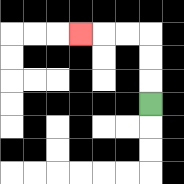{'start': '[6, 4]', 'end': '[3, 1]', 'path_directions': 'U,U,U,L,L,L', 'path_coordinates': '[[6, 4], [6, 3], [6, 2], [6, 1], [5, 1], [4, 1], [3, 1]]'}